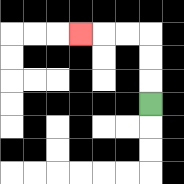{'start': '[6, 4]', 'end': '[3, 1]', 'path_directions': 'U,U,U,L,L,L', 'path_coordinates': '[[6, 4], [6, 3], [6, 2], [6, 1], [5, 1], [4, 1], [3, 1]]'}